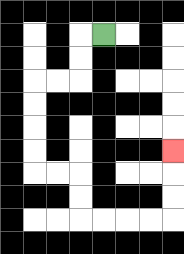{'start': '[4, 1]', 'end': '[7, 6]', 'path_directions': 'L,D,D,L,L,D,D,D,D,R,R,D,D,R,R,R,R,U,U,U', 'path_coordinates': '[[4, 1], [3, 1], [3, 2], [3, 3], [2, 3], [1, 3], [1, 4], [1, 5], [1, 6], [1, 7], [2, 7], [3, 7], [3, 8], [3, 9], [4, 9], [5, 9], [6, 9], [7, 9], [7, 8], [7, 7], [7, 6]]'}